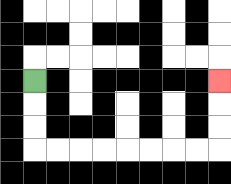{'start': '[1, 3]', 'end': '[9, 3]', 'path_directions': 'D,D,D,R,R,R,R,R,R,R,R,U,U,U', 'path_coordinates': '[[1, 3], [1, 4], [1, 5], [1, 6], [2, 6], [3, 6], [4, 6], [5, 6], [6, 6], [7, 6], [8, 6], [9, 6], [9, 5], [9, 4], [9, 3]]'}